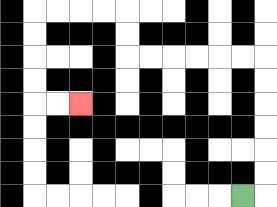{'start': '[10, 8]', 'end': '[3, 4]', 'path_directions': 'R,U,U,U,U,U,U,L,L,L,L,L,L,U,U,L,L,L,L,D,D,D,D,R,R', 'path_coordinates': '[[10, 8], [11, 8], [11, 7], [11, 6], [11, 5], [11, 4], [11, 3], [11, 2], [10, 2], [9, 2], [8, 2], [7, 2], [6, 2], [5, 2], [5, 1], [5, 0], [4, 0], [3, 0], [2, 0], [1, 0], [1, 1], [1, 2], [1, 3], [1, 4], [2, 4], [3, 4]]'}